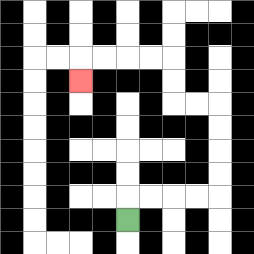{'start': '[5, 9]', 'end': '[3, 3]', 'path_directions': 'U,R,R,R,R,U,U,U,U,L,L,U,U,L,L,L,L,D', 'path_coordinates': '[[5, 9], [5, 8], [6, 8], [7, 8], [8, 8], [9, 8], [9, 7], [9, 6], [9, 5], [9, 4], [8, 4], [7, 4], [7, 3], [7, 2], [6, 2], [5, 2], [4, 2], [3, 2], [3, 3]]'}